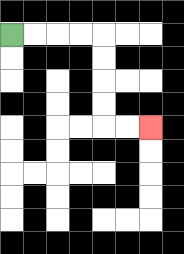{'start': '[0, 1]', 'end': '[6, 5]', 'path_directions': 'R,R,R,R,D,D,D,D,R,R', 'path_coordinates': '[[0, 1], [1, 1], [2, 1], [3, 1], [4, 1], [4, 2], [4, 3], [4, 4], [4, 5], [5, 5], [6, 5]]'}